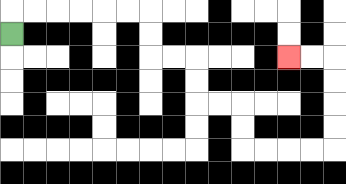{'start': '[0, 1]', 'end': '[12, 2]', 'path_directions': 'U,R,R,R,R,R,R,D,D,R,R,D,D,R,R,D,D,R,R,R,R,U,U,U,U,L,L', 'path_coordinates': '[[0, 1], [0, 0], [1, 0], [2, 0], [3, 0], [4, 0], [5, 0], [6, 0], [6, 1], [6, 2], [7, 2], [8, 2], [8, 3], [8, 4], [9, 4], [10, 4], [10, 5], [10, 6], [11, 6], [12, 6], [13, 6], [14, 6], [14, 5], [14, 4], [14, 3], [14, 2], [13, 2], [12, 2]]'}